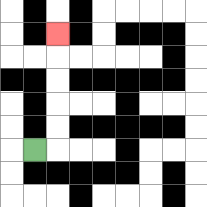{'start': '[1, 6]', 'end': '[2, 1]', 'path_directions': 'R,U,U,U,U,U', 'path_coordinates': '[[1, 6], [2, 6], [2, 5], [2, 4], [2, 3], [2, 2], [2, 1]]'}